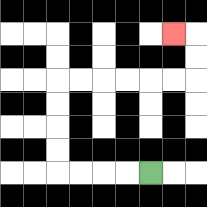{'start': '[6, 7]', 'end': '[7, 1]', 'path_directions': 'L,L,L,L,U,U,U,U,R,R,R,R,R,R,U,U,L', 'path_coordinates': '[[6, 7], [5, 7], [4, 7], [3, 7], [2, 7], [2, 6], [2, 5], [2, 4], [2, 3], [3, 3], [4, 3], [5, 3], [6, 3], [7, 3], [8, 3], [8, 2], [8, 1], [7, 1]]'}